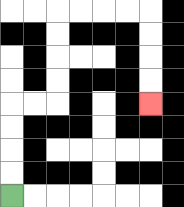{'start': '[0, 8]', 'end': '[6, 4]', 'path_directions': 'U,U,U,U,R,R,U,U,U,U,R,R,R,R,D,D,D,D', 'path_coordinates': '[[0, 8], [0, 7], [0, 6], [0, 5], [0, 4], [1, 4], [2, 4], [2, 3], [2, 2], [2, 1], [2, 0], [3, 0], [4, 0], [5, 0], [6, 0], [6, 1], [6, 2], [6, 3], [6, 4]]'}